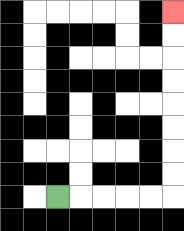{'start': '[2, 8]', 'end': '[7, 0]', 'path_directions': 'R,R,R,R,R,U,U,U,U,U,U,U,U', 'path_coordinates': '[[2, 8], [3, 8], [4, 8], [5, 8], [6, 8], [7, 8], [7, 7], [7, 6], [7, 5], [7, 4], [7, 3], [7, 2], [7, 1], [7, 0]]'}